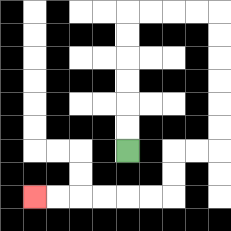{'start': '[5, 6]', 'end': '[1, 8]', 'path_directions': 'U,U,U,U,U,U,R,R,R,R,D,D,D,D,D,D,L,L,D,D,L,L,L,L,L,L', 'path_coordinates': '[[5, 6], [5, 5], [5, 4], [5, 3], [5, 2], [5, 1], [5, 0], [6, 0], [7, 0], [8, 0], [9, 0], [9, 1], [9, 2], [9, 3], [9, 4], [9, 5], [9, 6], [8, 6], [7, 6], [7, 7], [7, 8], [6, 8], [5, 8], [4, 8], [3, 8], [2, 8], [1, 8]]'}